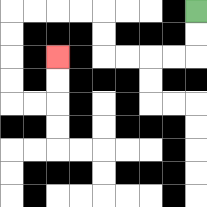{'start': '[8, 0]', 'end': '[2, 2]', 'path_directions': 'D,D,L,L,L,L,U,U,L,L,L,L,D,D,D,D,R,R,U,U', 'path_coordinates': '[[8, 0], [8, 1], [8, 2], [7, 2], [6, 2], [5, 2], [4, 2], [4, 1], [4, 0], [3, 0], [2, 0], [1, 0], [0, 0], [0, 1], [0, 2], [0, 3], [0, 4], [1, 4], [2, 4], [2, 3], [2, 2]]'}